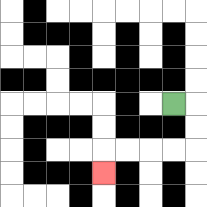{'start': '[7, 4]', 'end': '[4, 7]', 'path_directions': 'R,D,D,L,L,L,L,D', 'path_coordinates': '[[7, 4], [8, 4], [8, 5], [8, 6], [7, 6], [6, 6], [5, 6], [4, 6], [4, 7]]'}